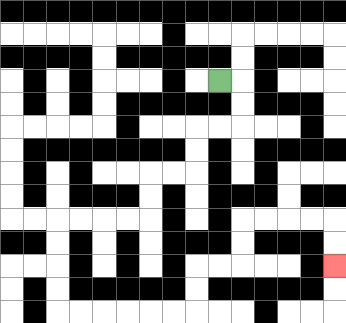{'start': '[9, 3]', 'end': '[14, 11]', 'path_directions': 'R,D,D,L,L,D,D,L,L,D,D,L,L,L,L,D,D,D,D,R,R,R,R,R,R,U,U,R,R,U,U,R,R,R,R,D,D', 'path_coordinates': '[[9, 3], [10, 3], [10, 4], [10, 5], [9, 5], [8, 5], [8, 6], [8, 7], [7, 7], [6, 7], [6, 8], [6, 9], [5, 9], [4, 9], [3, 9], [2, 9], [2, 10], [2, 11], [2, 12], [2, 13], [3, 13], [4, 13], [5, 13], [6, 13], [7, 13], [8, 13], [8, 12], [8, 11], [9, 11], [10, 11], [10, 10], [10, 9], [11, 9], [12, 9], [13, 9], [14, 9], [14, 10], [14, 11]]'}